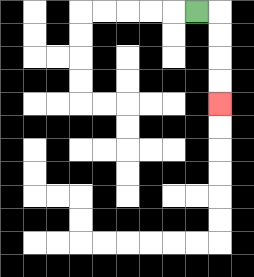{'start': '[8, 0]', 'end': '[9, 4]', 'path_directions': 'R,D,D,D,D', 'path_coordinates': '[[8, 0], [9, 0], [9, 1], [9, 2], [9, 3], [9, 4]]'}